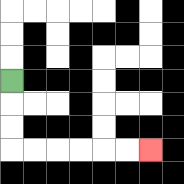{'start': '[0, 3]', 'end': '[6, 6]', 'path_directions': 'D,D,D,R,R,R,R,R,R', 'path_coordinates': '[[0, 3], [0, 4], [0, 5], [0, 6], [1, 6], [2, 6], [3, 6], [4, 6], [5, 6], [6, 6]]'}